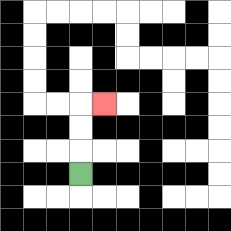{'start': '[3, 7]', 'end': '[4, 4]', 'path_directions': 'U,U,U,R', 'path_coordinates': '[[3, 7], [3, 6], [3, 5], [3, 4], [4, 4]]'}